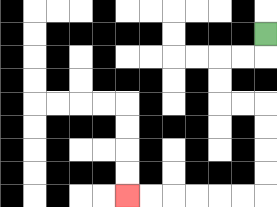{'start': '[11, 1]', 'end': '[5, 8]', 'path_directions': 'D,L,L,D,D,R,R,D,D,D,D,L,L,L,L,L,L', 'path_coordinates': '[[11, 1], [11, 2], [10, 2], [9, 2], [9, 3], [9, 4], [10, 4], [11, 4], [11, 5], [11, 6], [11, 7], [11, 8], [10, 8], [9, 8], [8, 8], [7, 8], [6, 8], [5, 8]]'}